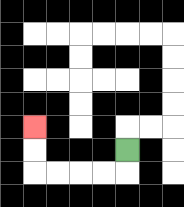{'start': '[5, 6]', 'end': '[1, 5]', 'path_directions': 'D,L,L,L,L,U,U', 'path_coordinates': '[[5, 6], [5, 7], [4, 7], [3, 7], [2, 7], [1, 7], [1, 6], [1, 5]]'}